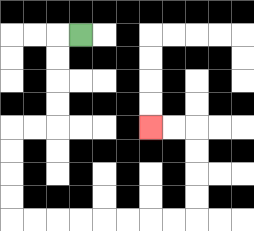{'start': '[3, 1]', 'end': '[6, 5]', 'path_directions': 'L,D,D,D,D,L,L,D,D,D,D,R,R,R,R,R,R,R,R,U,U,U,U,L,L', 'path_coordinates': '[[3, 1], [2, 1], [2, 2], [2, 3], [2, 4], [2, 5], [1, 5], [0, 5], [0, 6], [0, 7], [0, 8], [0, 9], [1, 9], [2, 9], [3, 9], [4, 9], [5, 9], [6, 9], [7, 9], [8, 9], [8, 8], [8, 7], [8, 6], [8, 5], [7, 5], [6, 5]]'}